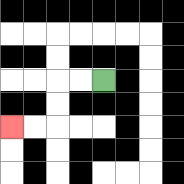{'start': '[4, 3]', 'end': '[0, 5]', 'path_directions': 'L,L,D,D,L,L', 'path_coordinates': '[[4, 3], [3, 3], [2, 3], [2, 4], [2, 5], [1, 5], [0, 5]]'}